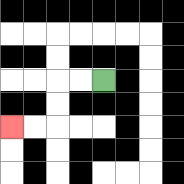{'start': '[4, 3]', 'end': '[0, 5]', 'path_directions': 'L,L,D,D,L,L', 'path_coordinates': '[[4, 3], [3, 3], [2, 3], [2, 4], [2, 5], [1, 5], [0, 5]]'}